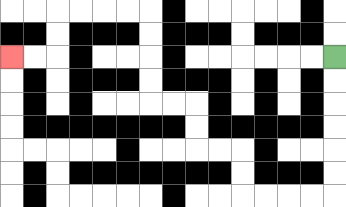{'start': '[14, 2]', 'end': '[0, 2]', 'path_directions': 'D,D,D,D,D,D,L,L,L,L,U,U,L,L,U,U,L,L,U,U,U,U,L,L,L,L,D,D,L,L', 'path_coordinates': '[[14, 2], [14, 3], [14, 4], [14, 5], [14, 6], [14, 7], [14, 8], [13, 8], [12, 8], [11, 8], [10, 8], [10, 7], [10, 6], [9, 6], [8, 6], [8, 5], [8, 4], [7, 4], [6, 4], [6, 3], [6, 2], [6, 1], [6, 0], [5, 0], [4, 0], [3, 0], [2, 0], [2, 1], [2, 2], [1, 2], [0, 2]]'}